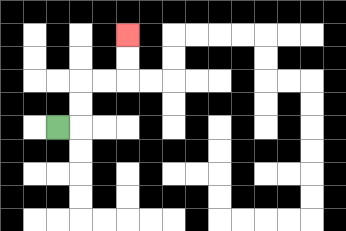{'start': '[2, 5]', 'end': '[5, 1]', 'path_directions': 'R,U,U,R,R,U,U', 'path_coordinates': '[[2, 5], [3, 5], [3, 4], [3, 3], [4, 3], [5, 3], [5, 2], [5, 1]]'}